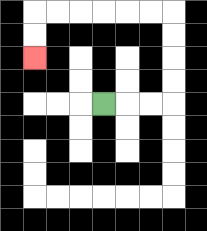{'start': '[4, 4]', 'end': '[1, 2]', 'path_directions': 'R,R,R,U,U,U,U,L,L,L,L,L,L,D,D', 'path_coordinates': '[[4, 4], [5, 4], [6, 4], [7, 4], [7, 3], [7, 2], [7, 1], [7, 0], [6, 0], [5, 0], [4, 0], [3, 0], [2, 0], [1, 0], [1, 1], [1, 2]]'}